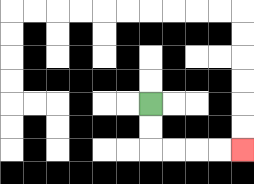{'start': '[6, 4]', 'end': '[10, 6]', 'path_directions': 'D,D,R,R,R,R', 'path_coordinates': '[[6, 4], [6, 5], [6, 6], [7, 6], [8, 6], [9, 6], [10, 6]]'}